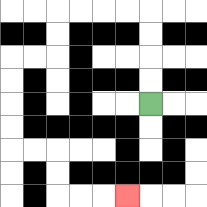{'start': '[6, 4]', 'end': '[5, 8]', 'path_directions': 'U,U,U,U,L,L,L,L,D,D,L,L,D,D,D,D,R,R,D,D,R,R,R', 'path_coordinates': '[[6, 4], [6, 3], [6, 2], [6, 1], [6, 0], [5, 0], [4, 0], [3, 0], [2, 0], [2, 1], [2, 2], [1, 2], [0, 2], [0, 3], [0, 4], [0, 5], [0, 6], [1, 6], [2, 6], [2, 7], [2, 8], [3, 8], [4, 8], [5, 8]]'}